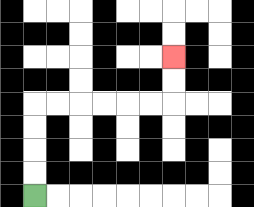{'start': '[1, 8]', 'end': '[7, 2]', 'path_directions': 'U,U,U,U,R,R,R,R,R,R,U,U', 'path_coordinates': '[[1, 8], [1, 7], [1, 6], [1, 5], [1, 4], [2, 4], [3, 4], [4, 4], [5, 4], [6, 4], [7, 4], [7, 3], [7, 2]]'}